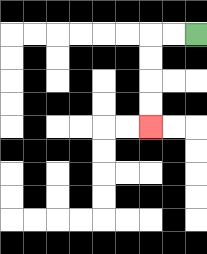{'start': '[8, 1]', 'end': '[6, 5]', 'path_directions': 'L,L,D,D,D,D', 'path_coordinates': '[[8, 1], [7, 1], [6, 1], [6, 2], [6, 3], [6, 4], [6, 5]]'}